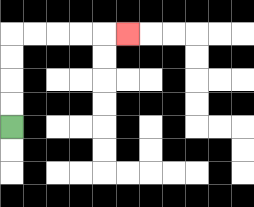{'start': '[0, 5]', 'end': '[5, 1]', 'path_directions': 'U,U,U,U,R,R,R,R,R', 'path_coordinates': '[[0, 5], [0, 4], [0, 3], [0, 2], [0, 1], [1, 1], [2, 1], [3, 1], [4, 1], [5, 1]]'}